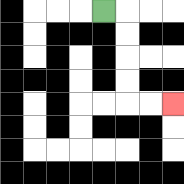{'start': '[4, 0]', 'end': '[7, 4]', 'path_directions': 'R,D,D,D,D,R,R', 'path_coordinates': '[[4, 0], [5, 0], [5, 1], [5, 2], [5, 3], [5, 4], [6, 4], [7, 4]]'}